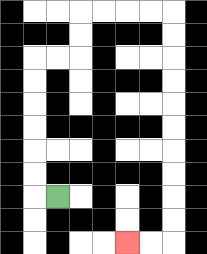{'start': '[2, 8]', 'end': '[5, 10]', 'path_directions': 'L,U,U,U,U,U,U,R,R,U,U,R,R,R,R,D,D,D,D,D,D,D,D,D,D,L,L', 'path_coordinates': '[[2, 8], [1, 8], [1, 7], [1, 6], [1, 5], [1, 4], [1, 3], [1, 2], [2, 2], [3, 2], [3, 1], [3, 0], [4, 0], [5, 0], [6, 0], [7, 0], [7, 1], [7, 2], [7, 3], [7, 4], [7, 5], [7, 6], [7, 7], [7, 8], [7, 9], [7, 10], [6, 10], [5, 10]]'}